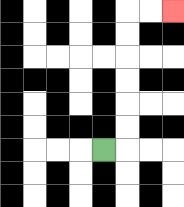{'start': '[4, 6]', 'end': '[7, 0]', 'path_directions': 'R,U,U,U,U,U,U,R,R', 'path_coordinates': '[[4, 6], [5, 6], [5, 5], [5, 4], [5, 3], [5, 2], [5, 1], [5, 0], [6, 0], [7, 0]]'}